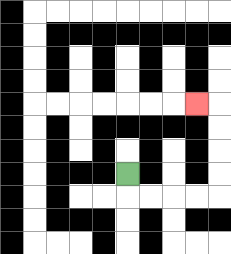{'start': '[5, 7]', 'end': '[8, 4]', 'path_directions': 'D,R,R,R,R,U,U,U,U,L', 'path_coordinates': '[[5, 7], [5, 8], [6, 8], [7, 8], [8, 8], [9, 8], [9, 7], [9, 6], [9, 5], [9, 4], [8, 4]]'}